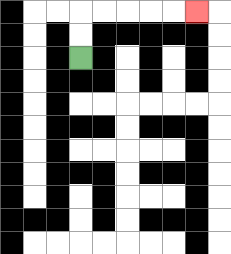{'start': '[3, 2]', 'end': '[8, 0]', 'path_directions': 'U,U,R,R,R,R,R', 'path_coordinates': '[[3, 2], [3, 1], [3, 0], [4, 0], [5, 0], [6, 0], [7, 0], [8, 0]]'}